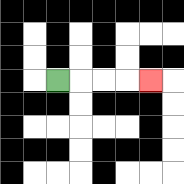{'start': '[2, 3]', 'end': '[6, 3]', 'path_directions': 'R,R,R,R', 'path_coordinates': '[[2, 3], [3, 3], [4, 3], [5, 3], [6, 3]]'}